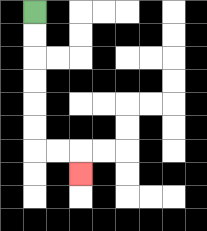{'start': '[1, 0]', 'end': '[3, 7]', 'path_directions': 'D,D,D,D,D,D,R,R,D', 'path_coordinates': '[[1, 0], [1, 1], [1, 2], [1, 3], [1, 4], [1, 5], [1, 6], [2, 6], [3, 6], [3, 7]]'}